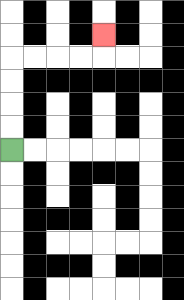{'start': '[0, 6]', 'end': '[4, 1]', 'path_directions': 'U,U,U,U,R,R,R,R,U', 'path_coordinates': '[[0, 6], [0, 5], [0, 4], [0, 3], [0, 2], [1, 2], [2, 2], [3, 2], [4, 2], [4, 1]]'}